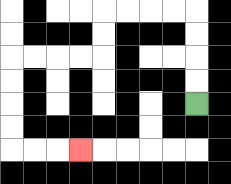{'start': '[8, 4]', 'end': '[3, 6]', 'path_directions': 'U,U,U,U,L,L,L,L,D,D,L,L,L,L,D,D,D,D,R,R,R', 'path_coordinates': '[[8, 4], [8, 3], [8, 2], [8, 1], [8, 0], [7, 0], [6, 0], [5, 0], [4, 0], [4, 1], [4, 2], [3, 2], [2, 2], [1, 2], [0, 2], [0, 3], [0, 4], [0, 5], [0, 6], [1, 6], [2, 6], [3, 6]]'}